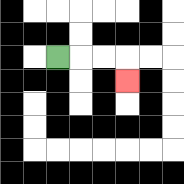{'start': '[2, 2]', 'end': '[5, 3]', 'path_directions': 'R,R,R,D', 'path_coordinates': '[[2, 2], [3, 2], [4, 2], [5, 2], [5, 3]]'}